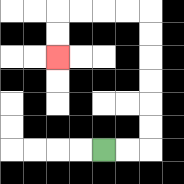{'start': '[4, 6]', 'end': '[2, 2]', 'path_directions': 'R,R,U,U,U,U,U,U,L,L,L,L,D,D', 'path_coordinates': '[[4, 6], [5, 6], [6, 6], [6, 5], [6, 4], [6, 3], [6, 2], [6, 1], [6, 0], [5, 0], [4, 0], [3, 0], [2, 0], [2, 1], [2, 2]]'}